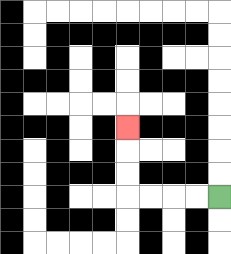{'start': '[9, 8]', 'end': '[5, 5]', 'path_directions': 'L,L,L,L,U,U,U', 'path_coordinates': '[[9, 8], [8, 8], [7, 8], [6, 8], [5, 8], [5, 7], [5, 6], [5, 5]]'}